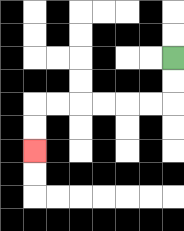{'start': '[7, 2]', 'end': '[1, 6]', 'path_directions': 'D,D,L,L,L,L,L,L,D,D', 'path_coordinates': '[[7, 2], [7, 3], [7, 4], [6, 4], [5, 4], [4, 4], [3, 4], [2, 4], [1, 4], [1, 5], [1, 6]]'}